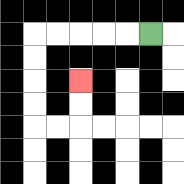{'start': '[6, 1]', 'end': '[3, 3]', 'path_directions': 'L,L,L,L,L,D,D,D,D,R,R,U,U', 'path_coordinates': '[[6, 1], [5, 1], [4, 1], [3, 1], [2, 1], [1, 1], [1, 2], [1, 3], [1, 4], [1, 5], [2, 5], [3, 5], [3, 4], [3, 3]]'}